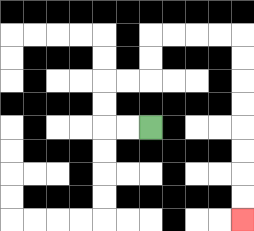{'start': '[6, 5]', 'end': '[10, 9]', 'path_directions': 'L,L,U,U,R,R,U,U,R,R,R,R,D,D,D,D,D,D,D,D', 'path_coordinates': '[[6, 5], [5, 5], [4, 5], [4, 4], [4, 3], [5, 3], [6, 3], [6, 2], [6, 1], [7, 1], [8, 1], [9, 1], [10, 1], [10, 2], [10, 3], [10, 4], [10, 5], [10, 6], [10, 7], [10, 8], [10, 9]]'}